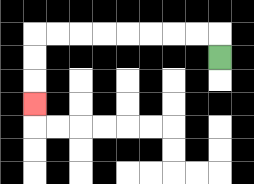{'start': '[9, 2]', 'end': '[1, 4]', 'path_directions': 'U,L,L,L,L,L,L,L,L,D,D,D', 'path_coordinates': '[[9, 2], [9, 1], [8, 1], [7, 1], [6, 1], [5, 1], [4, 1], [3, 1], [2, 1], [1, 1], [1, 2], [1, 3], [1, 4]]'}